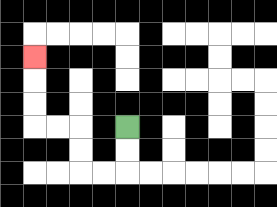{'start': '[5, 5]', 'end': '[1, 2]', 'path_directions': 'D,D,L,L,U,U,L,L,U,U,U', 'path_coordinates': '[[5, 5], [5, 6], [5, 7], [4, 7], [3, 7], [3, 6], [3, 5], [2, 5], [1, 5], [1, 4], [1, 3], [1, 2]]'}